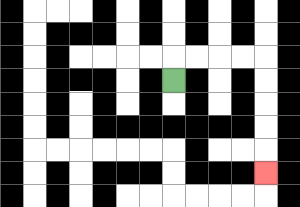{'start': '[7, 3]', 'end': '[11, 7]', 'path_directions': 'U,R,R,R,R,D,D,D,D,D', 'path_coordinates': '[[7, 3], [7, 2], [8, 2], [9, 2], [10, 2], [11, 2], [11, 3], [11, 4], [11, 5], [11, 6], [11, 7]]'}